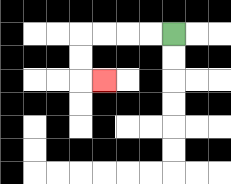{'start': '[7, 1]', 'end': '[4, 3]', 'path_directions': 'L,L,L,L,D,D,R', 'path_coordinates': '[[7, 1], [6, 1], [5, 1], [4, 1], [3, 1], [3, 2], [3, 3], [4, 3]]'}